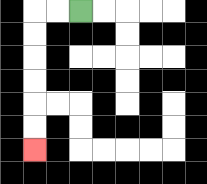{'start': '[3, 0]', 'end': '[1, 6]', 'path_directions': 'L,L,D,D,D,D,D,D', 'path_coordinates': '[[3, 0], [2, 0], [1, 0], [1, 1], [1, 2], [1, 3], [1, 4], [1, 5], [1, 6]]'}